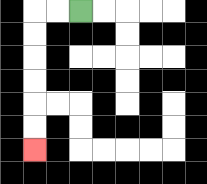{'start': '[3, 0]', 'end': '[1, 6]', 'path_directions': 'L,L,D,D,D,D,D,D', 'path_coordinates': '[[3, 0], [2, 0], [1, 0], [1, 1], [1, 2], [1, 3], [1, 4], [1, 5], [1, 6]]'}